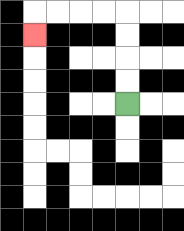{'start': '[5, 4]', 'end': '[1, 1]', 'path_directions': 'U,U,U,U,L,L,L,L,D', 'path_coordinates': '[[5, 4], [5, 3], [5, 2], [5, 1], [5, 0], [4, 0], [3, 0], [2, 0], [1, 0], [1, 1]]'}